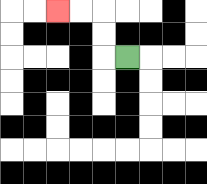{'start': '[5, 2]', 'end': '[2, 0]', 'path_directions': 'L,U,U,L,L', 'path_coordinates': '[[5, 2], [4, 2], [4, 1], [4, 0], [3, 0], [2, 0]]'}